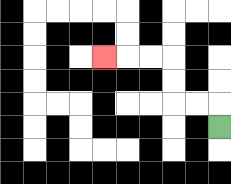{'start': '[9, 5]', 'end': '[4, 2]', 'path_directions': 'U,L,L,U,U,L,L,L', 'path_coordinates': '[[9, 5], [9, 4], [8, 4], [7, 4], [7, 3], [7, 2], [6, 2], [5, 2], [4, 2]]'}